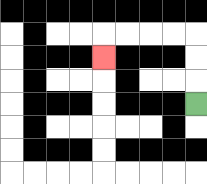{'start': '[8, 4]', 'end': '[4, 2]', 'path_directions': 'U,U,U,L,L,L,L,D', 'path_coordinates': '[[8, 4], [8, 3], [8, 2], [8, 1], [7, 1], [6, 1], [5, 1], [4, 1], [4, 2]]'}